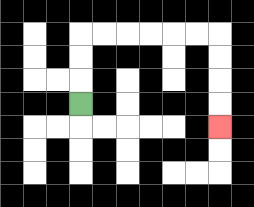{'start': '[3, 4]', 'end': '[9, 5]', 'path_directions': 'U,U,U,R,R,R,R,R,R,D,D,D,D', 'path_coordinates': '[[3, 4], [3, 3], [3, 2], [3, 1], [4, 1], [5, 1], [6, 1], [7, 1], [8, 1], [9, 1], [9, 2], [9, 3], [9, 4], [9, 5]]'}